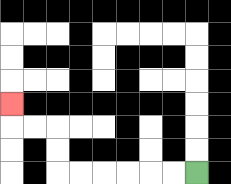{'start': '[8, 7]', 'end': '[0, 4]', 'path_directions': 'L,L,L,L,L,L,U,U,L,L,U', 'path_coordinates': '[[8, 7], [7, 7], [6, 7], [5, 7], [4, 7], [3, 7], [2, 7], [2, 6], [2, 5], [1, 5], [0, 5], [0, 4]]'}